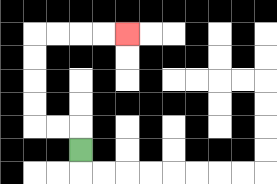{'start': '[3, 6]', 'end': '[5, 1]', 'path_directions': 'U,L,L,U,U,U,U,R,R,R,R', 'path_coordinates': '[[3, 6], [3, 5], [2, 5], [1, 5], [1, 4], [1, 3], [1, 2], [1, 1], [2, 1], [3, 1], [4, 1], [5, 1]]'}